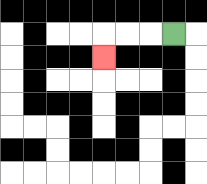{'start': '[7, 1]', 'end': '[4, 2]', 'path_directions': 'L,L,L,D', 'path_coordinates': '[[7, 1], [6, 1], [5, 1], [4, 1], [4, 2]]'}